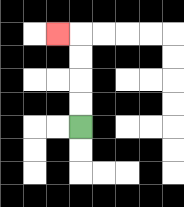{'start': '[3, 5]', 'end': '[2, 1]', 'path_directions': 'U,U,U,U,L', 'path_coordinates': '[[3, 5], [3, 4], [3, 3], [3, 2], [3, 1], [2, 1]]'}